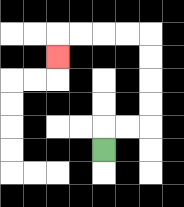{'start': '[4, 6]', 'end': '[2, 2]', 'path_directions': 'U,R,R,U,U,U,U,L,L,L,L,D', 'path_coordinates': '[[4, 6], [4, 5], [5, 5], [6, 5], [6, 4], [6, 3], [6, 2], [6, 1], [5, 1], [4, 1], [3, 1], [2, 1], [2, 2]]'}